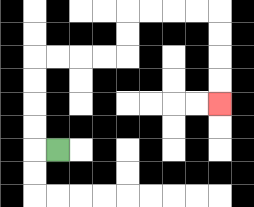{'start': '[2, 6]', 'end': '[9, 4]', 'path_directions': 'L,U,U,U,U,R,R,R,R,U,U,R,R,R,R,D,D,D,D', 'path_coordinates': '[[2, 6], [1, 6], [1, 5], [1, 4], [1, 3], [1, 2], [2, 2], [3, 2], [4, 2], [5, 2], [5, 1], [5, 0], [6, 0], [7, 0], [8, 0], [9, 0], [9, 1], [9, 2], [9, 3], [9, 4]]'}